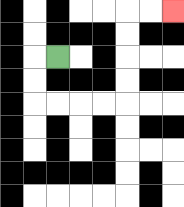{'start': '[2, 2]', 'end': '[7, 0]', 'path_directions': 'L,D,D,R,R,R,R,U,U,U,U,R,R', 'path_coordinates': '[[2, 2], [1, 2], [1, 3], [1, 4], [2, 4], [3, 4], [4, 4], [5, 4], [5, 3], [5, 2], [5, 1], [5, 0], [6, 0], [7, 0]]'}